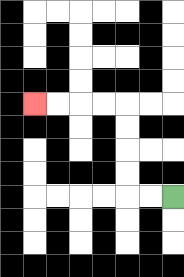{'start': '[7, 8]', 'end': '[1, 4]', 'path_directions': 'L,L,U,U,U,U,L,L,L,L', 'path_coordinates': '[[7, 8], [6, 8], [5, 8], [5, 7], [5, 6], [5, 5], [5, 4], [4, 4], [3, 4], [2, 4], [1, 4]]'}